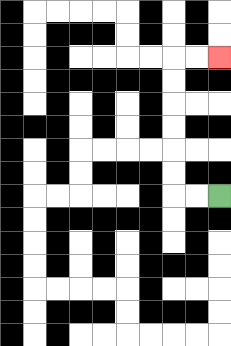{'start': '[9, 8]', 'end': '[9, 2]', 'path_directions': 'L,L,U,U,U,U,U,U,R,R', 'path_coordinates': '[[9, 8], [8, 8], [7, 8], [7, 7], [7, 6], [7, 5], [7, 4], [7, 3], [7, 2], [8, 2], [9, 2]]'}